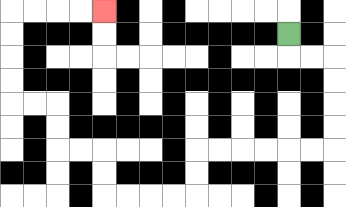{'start': '[12, 1]', 'end': '[4, 0]', 'path_directions': 'D,R,R,D,D,D,D,L,L,L,L,L,L,D,D,L,L,L,L,U,U,L,L,U,U,L,L,U,U,U,U,R,R,R,R', 'path_coordinates': '[[12, 1], [12, 2], [13, 2], [14, 2], [14, 3], [14, 4], [14, 5], [14, 6], [13, 6], [12, 6], [11, 6], [10, 6], [9, 6], [8, 6], [8, 7], [8, 8], [7, 8], [6, 8], [5, 8], [4, 8], [4, 7], [4, 6], [3, 6], [2, 6], [2, 5], [2, 4], [1, 4], [0, 4], [0, 3], [0, 2], [0, 1], [0, 0], [1, 0], [2, 0], [3, 0], [4, 0]]'}